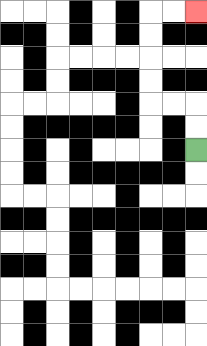{'start': '[8, 6]', 'end': '[8, 0]', 'path_directions': 'U,U,L,L,U,U,U,U,R,R', 'path_coordinates': '[[8, 6], [8, 5], [8, 4], [7, 4], [6, 4], [6, 3], [6, 2], [6, 1], [6, 0], [7, 0], [8, 0]]'}